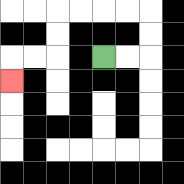{'start': '[4, 2]', 'end': '[0, 3]', 'path_directions': 'R,R,U,U,L,L,L,L,D,D,L,L,D', 'path_coordinates': '[[4, 2], [5, 2], [6, 2], [6, 1], [6, 0], [5, 0], [4, 0], [3, 0], [2, 0], [2, 1], [2, 2], [1, 2], [0, 2], [0, 3]]'}